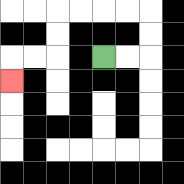{'start': '[4, 2]', 'end': '[0, 3]', 'path_directions': 'R,R,U,U,L,L,L,L,D,D,L,L,D', 'path_coordinates': '[[4, 2], [5, 2], [6, 2], [6, 1], [6, 0], [5, 0], [4, 0], [3, 0], [2, 0], [2, 1], [2, 2], [1, 2], [0, 2], [0, 3]]'}